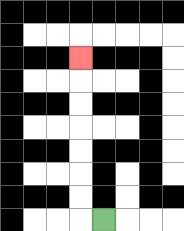{'start': '[4, 9]', 'end': '[3, 2]', 'path_directions': 'L,U,U,U,U,U,U,U', 'path_coordinates': '[[4, 9], [3, 9], [3, 8], [3, 7], [3, 6], [3, 5], [3, 4], [3, 3], [3, 2]]'}